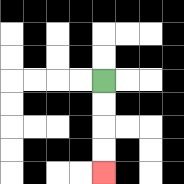{'start': '[4, 3]', 'end': '[4, 7]', 'path_directions': 'D,D,D,D', 'path_coordinates': '[[4, 3], [4, 4], [4, 5], [4, 6], [4, 7]]'}